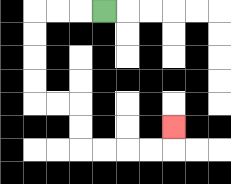{'start': '[4, 0]', 'end': '[7, 5]', 'path_directions': 'L,L,L,D,D,D,D,R,R,D,D,R,R,R,R,U', 'path_coordinates': '[[4, 0], [3, 0], [2, 0], [1, 0], [1, 1], [1, 2], [1, 3], [1, 4], [2, 4], [3, 4], [3, 5], [3, 6], [4, 6], [5, 6], [6, 6], [7, 6], [7, 5]]'}